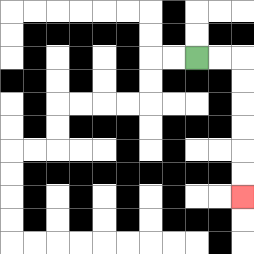{'start': '[8, 2]', 'end': '[10, 8]', 'path_directions': 'R,R,D,D,D,D,D,D', 'path_coordinates': '[[8, 2], [9, 2], [10, 2], [10, 3], [10, 4], [10, 5], [10, 6], [10, 7], [10, 8]]'}